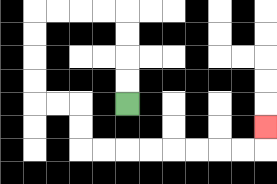{'start': '[5, 4]', 'end': '[11, 5]', 'path_directions': 'U,U,U,U,L,L,L,L,D,D,D,D,R,R,D,D,R,R,R,R,R,R,R,R,U', 'path_coordinates': '[[5, 4], [5, 3], [5, 2], [5, 1], [5, 0], [4, 0], [3, 0], [2, 0], [1, 0], [1, 1], [1, 2], [1, 3], [1, 4], [2, 4], [3, 4], [3, 5], [3, 6], [4, 6], [5, 6], [6, 6], [7, 6], [8, 6], [9, 6], [10, 6], [11, 6], [11, 5]]'}